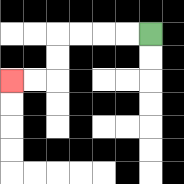{'start': '[6, 1]', 'end': '[0, 3]', 'path_directions': 'L,L,L,L,D,D,L,L', 'path_coordinates': '[[6, 1], [5, 1], [4, 1], [3, 1], [2, 1], [2, 2], [2, 3], [1, 3], [0, 3]]'}